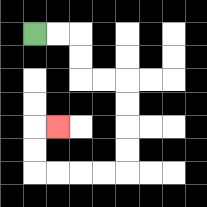{'start': '[1, 1]', 'end': '[2, 5]', 'path_directions': 'R,R,D,D,R,R,D,D,D,D,L,L,L,L,U,U,R', 'path_coordinates': '[[1, 1], [2, 1], [3, 1], [3, 2], [3, 3], [4, 3], [5, 3], [5, 4], [5, 5], [5, 6], [5, 7], [4, 7], [3, 7], [2, 7], [1, 7], [1, 6], [1, 5], [2, 5]]'}